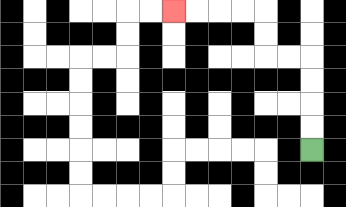{'start': '[13, 6]', 'end': '[7, 0]', 'path_directions': 'U,U,U,U,L,L,U,U,L,L,L,L', 'path_coordinates': '[[13, 6], [13, 5], [13, 4], [13, 3], [13, 2], [12, 2], [11, 2], [11, 1], [11, 0], [10, 0], [9, 0], [8, 0], [7, 0]]'}